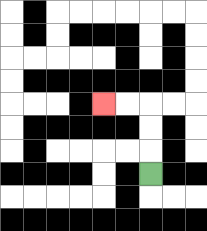{'start': '[6, 7]', 'end': '[4, 4]', 'path_directions': 'U,U,U,L,L', 'path_coordinates': '[[6, 7], [6, 6], [6, 5], [6, 4], [5, 4], [4, 4]]'}